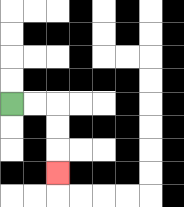{'start': '[0, 4]', 'end': '[2, 7]', 'path_directions': 'R,R,D,D,D', 'path_coordinates': '[[0, 4], [1, 4], [2, 4], [2, 5], [2, 6], [2, 7]]'}